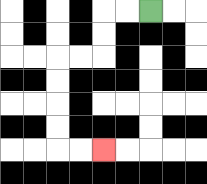{'start': '[6, 0]', 'end': '[4, 6]', 'path_directions': 'L,L,D,D,L,L,D,D,D,D,R,R', 'path_coordinates': '[[6, 0], [5, 0], [4, 0], [4, 1], [4, 2], [3, 2], [2, 2], [2, 3], [2, 4], [2, 5], [2, 6], [3, 6], [4, 6]]'}